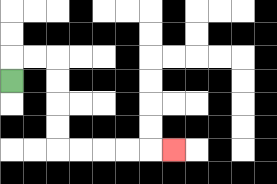{'start': '[0, 3]', 'end': '[7, 6]', 'path_directions': 'U,R,R,D,D,D,D,R,R,R,R,R', 'path_coordinates': '[[0, 3], [0, 2], [1, 2], [2, 2], [2, 3], [2, 4], [2, 5], [2, 6], [3, 6], [4, 6], [5, 6], [6, 6], [7, 6]]'}